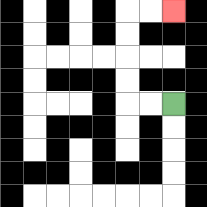{'start': '[7, 4]', 'end': '[7, 0]', 'path_directions': 'L,L,U,U,U,U,R,R', 'path_coordinates': '[[7, 4], [6, 4], [5, 4], [5, 3], [5, 2], [5, 1], [5, 0], [6, 0], [7, 0]]'}